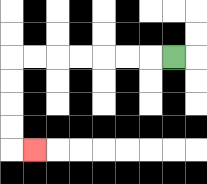{'start': '[7, 2]', 'end': '[1, 6]', 'path_directions': 'L,L,L,L,L,L,L,D,D,D,D,R', 'path_coordinates': '[[7, 2], [6, 2], [5, 2], [4, 2], [3, 2], [2, 2], [1, 2], [0, 2], [0, 3], [0, 4], [0, 5], [0, 6], [1, 6]]'}